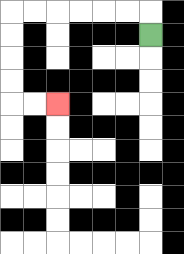{'start': '[6, 1]', 'end': '[2, 4]', 'path_directions': 'U,L,L,L,L,L,L,D,D,D,D,R,R', 'path_coordinates': '[[6, 1], [6, 0], [5, 0], [4, 0], [3, 0], [2, 0], [1, 0], [0, 0], [0, 1], [0, 2], [0, 3], [0, 4], [1, 4], [2, 4]]'}